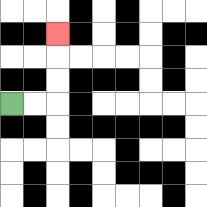{'start': '[0, 4]', 'end': '[2, 1]', 'path_directions': 'R,R,U,U,U', 'path_coordinates': '[[0, 4], [1, 4], [2, 4], [2, 3], [2, 2], [2, 1]]'}